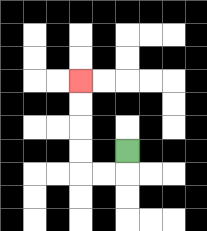{'start': '[5, 6]', 'end': '[3, 3]', 'path_directions': 'D,L,L,U,U,U,U', 'path_coordinates': '[[5, 6], [5, 7], [4, 7], [3, 7], [3, 6], [3, 5], [3, 4], [3, 3]]'}